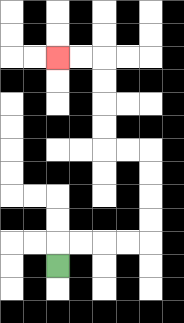{'start': '[2, 11]', 'end': '[2, 2]', 'path_directions': 'U,R,R,R,R,U,U,U,U,L,L,U,U,U,U,L,L', 'path_coordinates': '[[2, 11], [2, 10], [3, 10], [4, 10], [5, 10], [6, 10], [6, 9], [6, 8], [6, 7], [6, 6], [5, 6], [4, 6], [4, 5], [4, 4], [4, 3], [4, 2], [3, 2], [2, 2]]'}